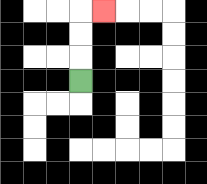{'start': '[3, 3]', 'end': '[4, 0]', 'path_directions': 'U,U,U,R', 'path_coordinates': '[[3, 3], [3, 2], [3, 1], [3, 0], [4, 0]]'}